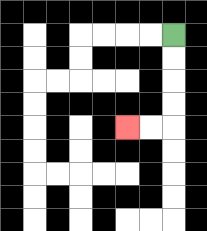{'start': '[7, 1]', 'end': '[5, 5]', 'path_directions': 'D,D,D,D,L,L', 'path_coordinates': '[[7, 1], [7, 2], [7, 3], [7, 4], [7, 5], [6, 5], [5, 5]]'}